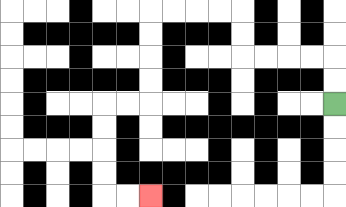{'start': '[14, 4]', 'end': '[6, 8]', 'path_directions': 'U,U,L,L,L,L,U,U,L,L,L,L,D,D,D,D,L,L,D,D,D,D,R,R', 'path_coordinates': '[[14, 4], [14, 3], [14, 2], [13, 2], [12, 2], [11, 2], [10, 2], [10, 1], [10, 0], [9, 0], [8, 0], [7, 0], [6, 0], [6, 1], [6, 2], [6, 3], [6, 4], [5, 4], [4, 4], [4, 5], [4, 6], [4, 7], [4, 8], [5, 8], [6, 8]]'}